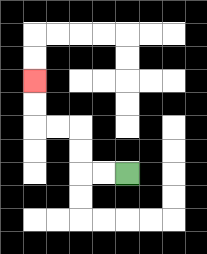{'start': '[5, 7]', 'end': '[1, 3]', 'path_directions': 'L,L,U,U,L,L,U,U', 'path_coordinates': '[[5, 7], [4, 7], [3, 7], [3, 6], [3, 5], [2, 5], [1, 5], [1, 4], [1, 3]]'}